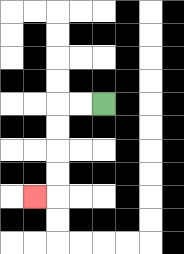{'start': '[4, 4]', 'end': '[1, 8]', 'path_directions': 'L,L,D,D,D,D,L', 'path_coordinates': '[[4, 4], [3, 4], [2, 4], [2, 5], [2, 6], [2, 7], [2, 8], [1, 8]]'}